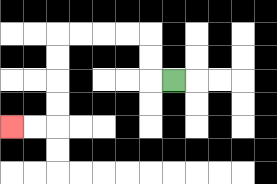{'start': '[7, 3]', 'end': '[0, 5]', 'path_directions': 'L,U,U,L,L,L,L,D,D,D,D,L,L', 'path_coordinates': '[[7, 3], [6, 3], [6, 2], [6, 1], [5, 1], [4, 1], [3, 1], [2, 1], [2, 2], [2, 3], [2, 4], [2, 5], [1, 5], [0, 5]]'}